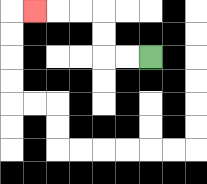{'start': '[6, 2]', 'end': '[1, 0]', 'path_directions': 'L,L,U,U,L,L,L', 'path_coordinates': '[[6, 2], [5, 2], [4, 2], [4, 1], [4, 0], [3, 0], [2, 0], [1, 0]]'}